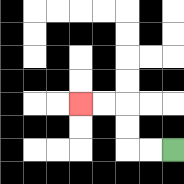{'start': '[7, 6]', 'end': '[3, 4]', 'path_directions': 'L,L,U,U,L,L', 'path_coordinates': '[[7, 6], [6, 6], [5, 6], [5, 5], [5, 4], [4, 4], [3, 4]]'}